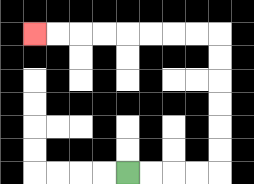{'start': '[5, 7]', 'end': '[1, 1]', 'path_directions': 'R,R,R,R,U,U,U,U,U,U,L,L,L,L,L,L,L,L', 'path_coordinates': '[[5, 7], [6, 7], [7, 7], [8, 7], [9, 7], [9, 6], [9, 5], [9, 4], [9, 3], [9, 2], [9, 1], [8, 1], [7, 1], [6, 1], [5, 1], [4, 1], [3, 1], [2, 1], [1, 1]]'}